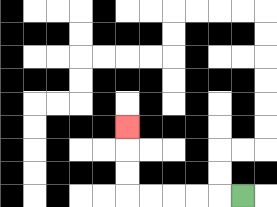{'start': '[10, 8]', 'end': '[5, 5]', 'path_directions': 'L,L,L,L,L,U,U,U', 'path_coordinates': '[[10, 8], [9, 8], [8, 8], [7, 8], [6, 8], [5, 8], [5, 7], [5, 6], [5, 5]]'}